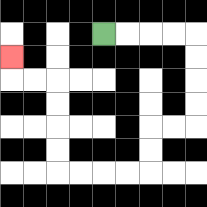{'start': '[4, 1]', 'end': '[0, 2]', 'path_directions': 'R,R,R,R,D,D,D,D,L,L,D,D,L,L,L,L,U,U,U,U,L,L,U', 'path_coordinates': '[[4, 1], [5, 1], [6, 1], [7, 1], [8, 1], [8, 2], [8, 3], [8, 4], [8, 5], [7, 5], [6, 5], [6, 6], [6, 7], [5, 7], [4, 7], [3, 7], [2, 7], [2, 6], [2, 5], [2, 4], [2, 3], [1, 3], [0, 3], [0, 2]]'}